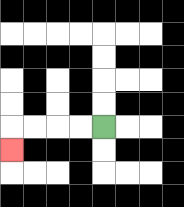{'start': '[4, 5]', 'end': '[0, 6]', 'path_directions': 'L,L,L,L,D', 'path_coordinates': '[[4, 5], [3, 5], [2, 5], [1, 5], [0, 5], [0, 6]]'}